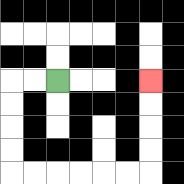{'start': '[2, 3]', 'end': '[6, 3]', 'path_directions': 'L,L,D,D,D,D,R,R,R,R,R,R,U,U,U,U', 'path_coordinates': '[[2, 3], [1, 3], [0, 3], [0, 4], [0, 5], [0, 6], [0, 7], [1, 7], [2, 7], [3, 7], [4, 7], [5, 7], [6, 7], [6, 6], [6, 5], [6, 4], [6, 3]]'}